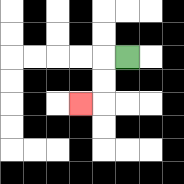{'start': '[5, 2]', 'end': '[3, 4]', 'path_directions': 'L,D,D,L', 'path_coordinates': '[[5, 2], [4, 2], [4, 3], [4, 4], [3, 4]]'}